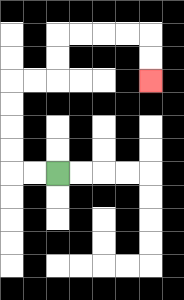{'start': '[2, 7]', 'end': '[6, 3]', 'path_directions': 'L,L,U,U,U,U,R,R,U,U,R,R,R,R,D,D', 'path_coordinates': '[[2, 7], [1, 7], [0, 7], [0, 6], [0, 5], [0, 4], [0, 3], [1, 3], [2, 3], [2, 2], [2, 1], [3, 1], [4, 1], [5, 1], [6, 1], [6, 2], [6, 3]]'}